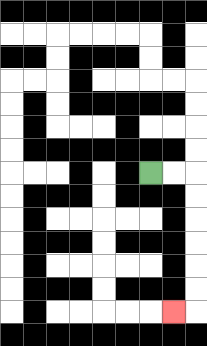{'start': '[6, 7]', 'end': '[7, 13]', 'path_directions': 'R,R,D,D,D,D,D,D,L', 'path_coordinates': '[[6, 7], [7, 7], [8, 7], [8, 8], [8, 9], [8, 10], [8, 11], [8, 12], [8, 13], [7, 13]]'}